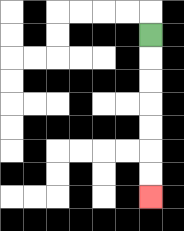{'start': '[6, 1]', 'end': '[6, 8]', 'path_directions': 'D,D,D,D,D,D,D', 'path_coordinates': '[[6, 1], [6, 2], [6, 3], [6, 4], [6, 5], [6, 6], [6, 7], [6, 8]]'}